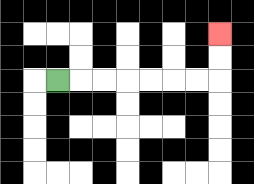{'start': '[2, 3]', 'end': '[9, 1]', 'path_directions': 'R,R,R,R,R,R,R,U,U', 'path_coordinates': '[[2, 3], [3, 3], [4, 3], [5, 3], [6, 3], [7, 3], [8, 3], [9, 3], [9, 2], [9, 1]]'}